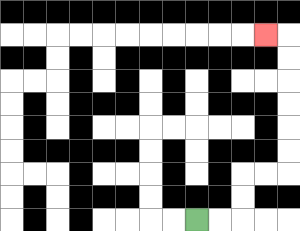{'start': '[8, 9]', 'end': '[11, 1]', 'path_directions': 'R,R,U,U,R,R,U,U,U,U,U,U,L', 'path_coordinates': '[[8, 9], [9, 9], [10, 9], [10, 8], [10, 7], [11, 7], [12, 7], [12, 6], [12, 5], [12, 4], [12, 3], [12, 2], [12, 1], [11, 1]]'}